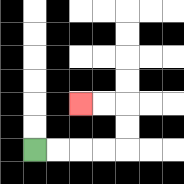{'start': '[1, 6]', 'end': '[3, 4]', 'path_directions': 'R,R,R,R,U,U,L,L', 'path_coordinates': '[[1, 6], [2, 6], [3, 6], [4, 6], [5, 6], [5, 5], [5, 4], [4, 4], [3, 4]]'}